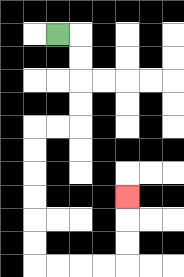{'start': '[2, 1]', 'end': '[5, 8]', 'path_directions': 'R,D,D,D,D,L,L,D,D,D,D,D,D,R,R,R,R,U,U,U', 'path_coordinates': '[[2, 1], [3, 1], [3, 2], [3, 3], [3, 4], [3, 5], [2, 5], [1, 5], [1, 6], [1, 7], [1, 8], [1, 9], [1, 10], [1, 11], [2, 11], [3, 11], [4, 11], [5, 11], [5, 10], [5, 9], [5, 8]]'}